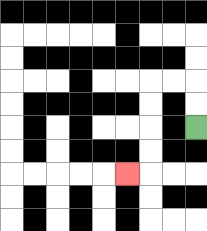{'start': '[8, 5]', 'end': '[5, 7]', 'path_directions': 'U,U,L,L,D,D,D,D,L', 'path_coordinates': '[[8, 5], [8, 4], [8, 3], [7, 3], [6, 3], [6, 4], [6, 5], [6, 6], [6, 7], [5, 7]]'}